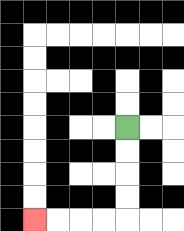{'start': '[5, 5]', 'end': '[1, 9]', 'path_directions': 'D,D,D,D,L,L,L,L', 'path_coordinates': '[[5, 5], [5, 6], [5, 7], [5, 8], [5, 9], [4, 9], [3, 9], [2, 9], [1, 9]]'}